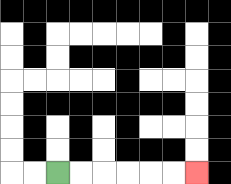{'start': '[2, 7]', 'end': '[8, 7]', 'path_directions': 'R,R,R,R,R,R', 'path_coordinates': '[[2, 7], [3, 7], [4, 7], [5, 7], [6, 7], [7, 7], [8, 7]]'}